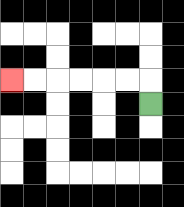{'start': '[6, 4]', 'end': '[0, 3]', 'path_directions': 'U,L,L,L,L,L,L', 'path_coordinates': '[[6, 4], [6, 3], [5, 3], [4, 3], [3, 3], [2, 3], [1, 3], [0, 3]]'}